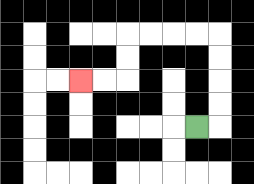{'start': '[8, 5]', 'end': '[3, 3]', 'path_directions': 'R,U,U,U,U,L,L,L,L,D,D,L,L', 'path_coordinates': '[[8, 5], [9, 5], [9, 4], [9, 3], [9, 2], [9, 1], [8, 1], [7, 1], [6, 1], [5, 1], [5, 2], [5, 3], [4, 3], [3, 3]]'}